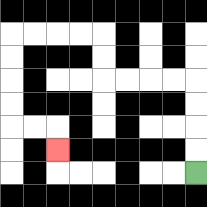{'start': '[8, 7]', 'end': '[2, 6]', 'path_directions': 'U,U,U,U,L,L,L,L,U,U,L,L,L,L,D,D,D,D,R,R,D', 'path_coordinates': '[[8, 7], [8, 6], [8, 5], [8, 4], [8, 3], [7, 3], [6, 3], [5, 3], [4, 3], [4, 2], [4, 1], [3, 1], [2, 1], [1, 1], [0, 1], [0, 2], [0, 3], [0, 4], [0, 5], [1, 5], [2, 5], [2, 6]]'}